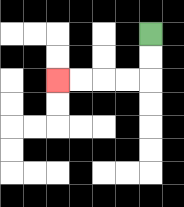{'start': '[6, 1]', 'end': '[2, 3]', 'path_directions': 'D,D,L,L,L,L', 'path_coordinates': '[[6, 1], [6, 2], [6, 3], [5, 3], [4, 3], [3, 3], [2, 3]]'}